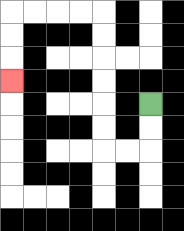{'start': '[6, 4]', 'end': '[0, 3]', 'path_directions': 'D,D,L,L,U,U,U,U,U,U,L,L,L,L,D,D,D', 'path_coordinates': '[[6, 4], [6, 5], [6, 6], [5, 6], [4, 6], [4, 5], [4, 4], [4, 3], [4, 2], [4, 1], [4, 0], [3, 0], [2, 0], [1, 0], [0, 0], [0, 1], [0, 2], [0, 3]]'}